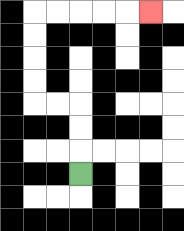{'start': '[3, 7]', 'end': '[6, 0]', 'path_directions': 'U,U,U,L,L,U,U,U,U,R,R,R,R,R', 'path_coordinates': '[[3, 7], [3, 6], [3, 5], [3, 4], [2, 4], [1, 4], [1, 3], [1, 2], [1, 1], [1, 0], [2, 0], [3, 0], [4, 0], [5, 0], [6, 0]]'}